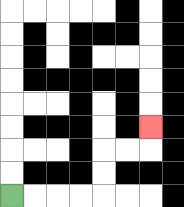{'start': '[0, 8]', 'end': '[6, 5]', 'path_directions': 'R,R,R,R,U,U,R,R,U', 'path_coordinates': '[[0, 8], [1, 8], [2, 8], [3, 8], [4, 8], [4, 7], [4, 6], [5, 6], [6, 6], [6, 5]]'}